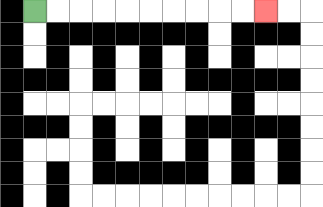{'start': '[1, 0]', 'end': '[11, 0]', 'path_directions': 'R,R,R,R,R,R,R,R,R,R', 'path_coordinates': '[[1, 0], [2, 0], [3, 0], [4, 0], [5, 0], [6, 0], [7, 0], [8, 0], [9, 0], [10, 0], [11, 0]]'}